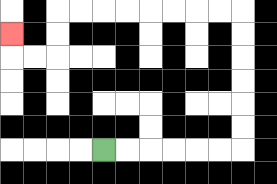{'start': '[4, 6]', 'end': '[0, 1]', 'path_directions': 'R,R,R,R,R,R,U,U,U,U,U,U,L,L,L,L,L,L,L,L,D,D,L,L,U', 'path_coordinates': '[[4, 6], [5, 6], [6, 6], [7, 6], [8, 6], [9, 6], [10, 6], [10, 5], [10, 4], [10, 3], [10, 2], [10, 1], [10, 0], [9, 0], [8, 0], [7, 0], [6, 0], [5, 0], [4, 0], [3, 0], [2, 0], [2, 1], [2, 2], [1, 2], [0, 2], [0, 1]]'}